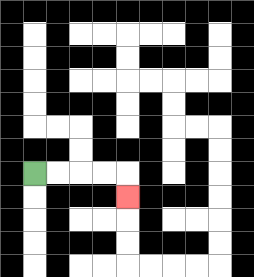{'start': '[1, 7]', 'end': '[5, 8]', 'path_directions': 'R,R,R,R,D', 'path_coordinates': '[[1, 7], [2, 7], [3, 7], [4, 7], [5, 7], [5, 8]]'}